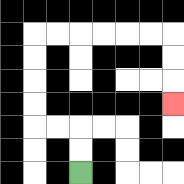{'start': '[3, 7]', 'end': '[7, 4]', 'path_directions': 'U,U,L,L,U,U,U,U,R,R,R,R,R,R,D,D,D', 'path_coordinates': '[[3, 7], [3, 6], [3, 5], [2, 5], [1, 5], [1, 4], [1, 3], [1, 2], [1, 1], [2, 1], [3, 1], [4, 1], [5, 1], [6, 1], [7, 1], [7, 2], [7, 3], [7, 4]]'}